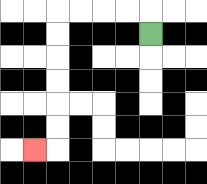{'start': '[6, 1]', 'end': '[1, 6]', 'path_directions': 'U,L,L,L,L,D,D,D,D,D,D,L', 'path_coordinates': '[[6, 1], [6, 0], [5, 0], [4, 0], [3, 0], [2, 0], [2, 1], [2, 2], [2, 3], [2, 4], [2, 5], [2, 6], [1, 6]]'}